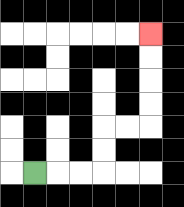{'start': '[1, 7]', 'end': '[6, 1]', 'path_directions': 'R,R,R,U,U,R,R,U,U,U,U', 'path_coordinates': '[[1, 7], [2, 7], [3, 7], [4, 7], [4, 6], [4, 5], [5, 5], [6, 5], [6, 4], [6, 3], [6, 2], [6, 1]]'}